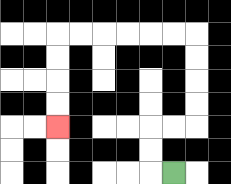{'start': '[7, 7]', 'end': '[2, 5]', 'path_directions': 'L,U,U,R,R,U,U,U,U,L,L,L,L,L,L,D,D,D,D', 'path_coordinates': '[[7, 7], [6, 7], [6, 6], [6, 5], [7, 5], [8, 5], [8, 4], [8, 3], [8, 2], [8, 1], [7, 1], [6, 1], [5, 1], [4, 1], [3, 1], [2, 1], [2, 2], [2, 3], [2, 4], [2, 5]]'}